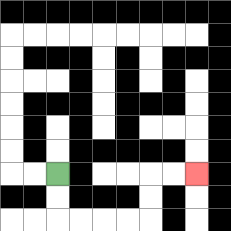{'start': '[2, 7]', 'end': '[8, 7]', 'path_directions': 'D,D,R,R,R,R,U,U,R,R', 'path_coordinates': '[[2, 7], [2, 8], [2, 9], [3, 9], [4, 9], [5, 9], [6, 9], [6, 8], [6, 7], [7, 7], [8, 7]]'}